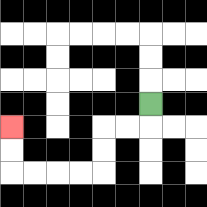{'start': '[6, 4]', 'end': '[0, 5]', 'path_directions': 'D,L,L,D,D,L,L,L,L,U,U', 'path_coordinates': '[[6, 4], [6, 5], [5, 5], [4, 5], [4, 6], [4, 7], [3, 7], [2, 7], [1, 7], [0, 7], [0, 6], [0, 5]]'}